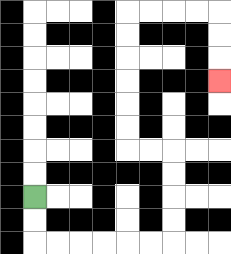{'start': '[1, 8]', 'end': '[9, 3]', 'path_directions': 'D,D,R,R,R,R,R,R,U,U,U,U,L,L,U,U,U,U,U,U,R,R,R,R,D,D,D', 'path_coordinates': '[[1, 8], [1, 9], [1, 10], [2, 10], [3, 10], [4, 10], [5, 10], [6, 10], [7, 10], [7, 9], [7, 8], [7, 7], [7, 6], [6, 6], [5, 6], [5, 5], [5, 4], [5, 3], [5, 2], [5, 1], [5, 0], [6, 0], [7, 0], [8, 0], [9, 0], [9, 1], [9, 2], [9, 3]]'}